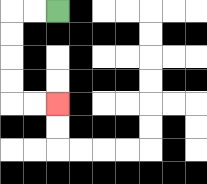{'start': '[2, 0]', 'end': '[2, 4]', 'path_directions': 'L,L,D,D,D,D,R,R', 'path_coordinates': '[[2, 0], [1, 0], [0, 0], [0, 1], [0, 2], [0, 3], [0, 4], [1, 4], [2, 4]]'}